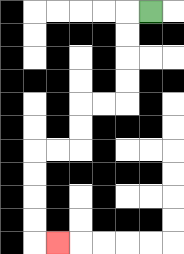{'start': '[6, 0]', 'end': '[2, 10]', 'path_directions': 'L,D,D,D,D,L,L,D,D,L,L,D,D,D,D,R', 'path_coordinates': '[[6, 0], [5, 0], [5, 1], [5, 2], [5, 3], [5, 4], [4, 4], [3, 4], [3, 5], [3, 6], [2, 6], [1, 6], [1, 7], [1, 8], [1, 9], [1, 10], [2, 10]]'}